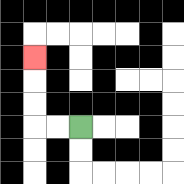{'start': '[3, 5]', 'end': '[1, 2]', 'path_directions': 'L,L,U,U,U', 'path_coordinates': '[[3, 5], [2, 5], [1, 5], [1, 4], [1, 3], [1, 2]]'}